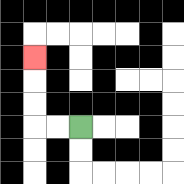{'start': '[3, 5]', 'end': '[1, 2]', 'path_directions': 'L,L,U,U,U', 'path_coordinates': '[[3, 5], [2, 5], [1, 5], [1, 4], [1, 3], [1, 2]]'}